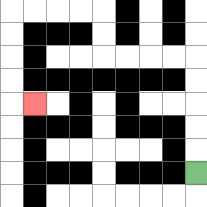{'start': '[8, 7]', 'end': '[1, 4]', 'path_directions': 'U,U,U,U,U,L,L,L,L,U,U,L,L,L,L,D,D,D,D,R', 'path_coordinates': '[[8, 7], [8, 6], [8, 5], [8, 4], [8, 3], [8, 2], [7, 2], [6, 2], [5, 2], [4, 2], [4, 1], [4, 0], [3, 0], [2, 0], [1, 0], [0, 0], [0, 1], [0, 2], [0, 3], [0, 4], [1, 4]]'}